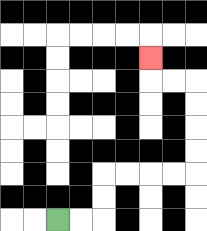{'start': '[2, 9]', 'end': '[6, 2]', 'path_directions': 'R,R,U,U,R,R,R,R,U,U,U,U,L,L,U', 'path_coordinates': '[[2, 9], [3, 9], [4, 9], [4, 8], [4, 7], [5, 7], [6, 7], [7, 7], [8, 7], [8, 6], [8, 5], [8, 4], [8, 3], [7, 3], [6, 3], [6, 2]]'}